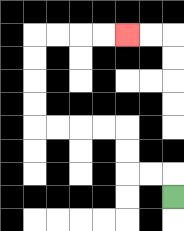{'start': '[7, 8]', 'end': '[5, 1]', 'path_directions': 'U,L,L,U,U,L,L,L,L,U,U,U,U,R,R,R,R', 'path_coordinates': '[[7, 8], [7, 7], [6, 7], [5, 7], [5, 6], [5, 5], [4, 5], [3, 5], [2, 5], [1, 5], [1, 4], [1, 3], [1, 2], [1, 1], [2, 1], [3, 1], [4, 1], [5, 1]]'}